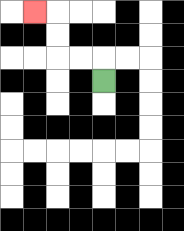{'start': '[4, 3]', 'end': '[1, 0]', 'path_directions': 'U,L,L,U,U,L', 'path_coordinates': '[[4, 3], [4, 2], [3, 2], [2, 2], [2, 1], [2, 0], [1, 0]]'}